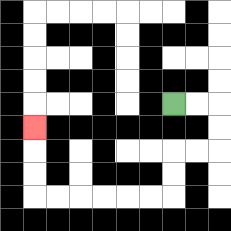{'start': '[7, 4]', 'end': '[1, 5]', 'path_directions': 'R,R,D,D,L,L,D,D,L,L,L,L,L,L,U,U,U', 'path_coordinates': '[[7, 4], [8, 4], [9, 4], [9, 5], [9, 6], [8, 6], [7, 6], [7, 7], [7, 8], [6, 8], [5, 8], [4, 8], [3, 8], [2, 8], [1, 8], [1, 7], [1, 6], [1, 5]]'}